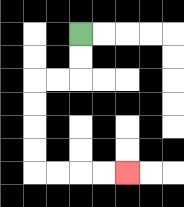{'start': '[3, 1]', 'end': '[5, 7]', 'path_directions': 'D,D,L,L,D,D,D,D,R,R,R,R', 'path_coordinates': '[[3, 1], [3, 2], [3, 3], [2, 3], [1, 3], [1, 4], [1, 5], [1, 6], [1, 7], [2, 7], [3, 7], [4, 7], [5, 7]]'}